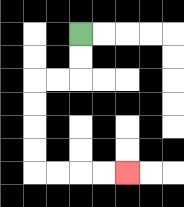{'start': '[3, 1]', 'end': '[5, 7]', 'path_directions': 'D,D,L,L,D,D,D,D,R,R,R,R', 'path_coordinates': '[[3, 1], [3, 2], [3, 3], [2, 3], [1, 3], [1, 4], [1, 5], [1, 6], [1, 7], [2, 7], [3, 7], [4, 7], [5, 7]]'}